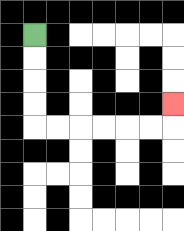{'start': '[1, 1]', 'end': '[7, 4]', 'path_directions': 'D,D,D,D,R,R,R,R,R,R,U', 'path_coordinates': '[[1, 1], [1, 2], [1, 3], [1, 4], [1, 5], [2, 5], [3, 5], [4, 5], [5, 5], [6, 5], [7, 5], [7, 4]]'}